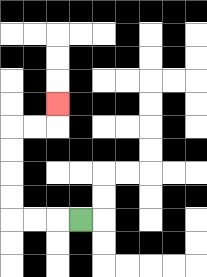{'start': '[3, 9]', 'end': '[2, 4]', 'path_directions': 'L,L,L,U,U,U,U,R,R,U', 'path_coordinates': '[[3, 9], [2, 9], [1, 9], [0, 9], [0, 8], [0, 7], [0, 6], [0, 5], [1, 5], [2, 5], [2, 4]]'}